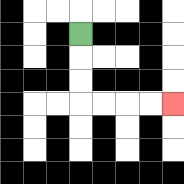{'start': '[3, 1]', 'end': '[7, 4]', 'path_directions': 'D,D,D,R,R,R,R', 'path_coordinates': '[[3, 1], [3, 2], [3, 3], [3, 4], [4, 4], [5, 4], [6, 4], [7, 4]]'}